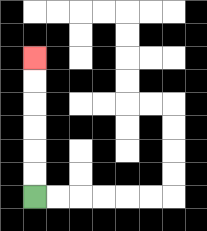{'start': '[1, 8]', 'end': '[1, 2]', 'path_directions': 'U,U,U,U,U,U', 'path_coordinates': '[[1, 8], [1, 7], [1, 6], [1, 5], [1, 4], [1, 3], [1, 2]]'}